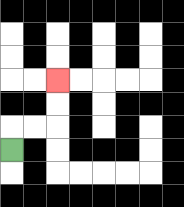{'start': '[0, 6]', 'end': '[2, 3]', 'path_directions': 'U,R,R,U,U', 'path_coordinates': '[[0, 6], [0, 5], [1, 5], [2, 5], [2, 4], [2, 3]]'}